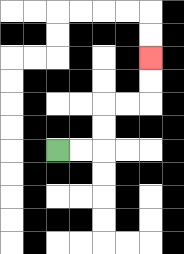{'start': '[2, 6]', 'end': '[6, 2]', 'path_directions': 'R,R,U,U,R,R,U,U', 'path_coordinates': '[[2, 6], [3, 6], [4, 6], [4, 5], [4, 4], [5, 4], [6, 4], [6, 3], [6, 2]]'}